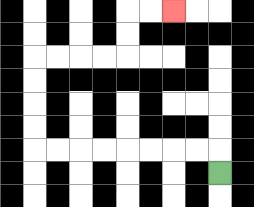{'start': '[9, 7]', 'end': '[7, 0]', 'path_directions': 'U,L,L,L,L,L,L,L,L,U,U,U,U,R,R,R,R,U,U,R,R', 'path_coordinates': '[[9, 7], [9, 6], [8, 6], [7, 6], [6, 6], [5, 6], [4, 6], [3, 6], [2, 6], [1, 6], [1, 5], [1, 4], [1, 3], [1, 2], [2, 2], [3, 2], [4, 2], [5, 2], [5, 1], [5, 0], [6, 0], [7, 0]]'}